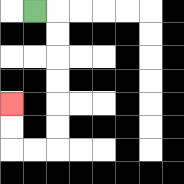{'start': '[1, 0]', 'end': '[0, 4]', 'path_directions': 'R,D,D,D,D,D,D,L,L,U,U', 'path_coordinates': '[[1, 0], [2, 0], [2, 1], [2, 2], [2, 3], [2, 4], [2, 5], [2, 6], [1, 6], [0, 6], [0, 5], [0, 4]]'}